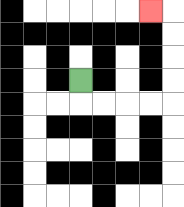{'start': '[3, 3]', 'end': '[6, 0]', 'path_directions': 'D,R,R,R,R,U,U,U,U,L', 'path_coordinates': '[[3, 3], [3, 4], [4, 4], [5, 4], [6, 4], [7, 4], [7, 3], [7, 2], [7, 1], [7, 0], [6, 0]]'}